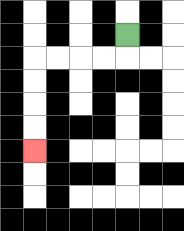{'start': '[5, 1]', 'end': '[1, 6]', 'path_directions': 'D,L,L,L,L,D,D,D,D', 'path_coordinates': '[[5, 1], [5, 2], [4, 2], [3, 2], [2, 2], [1, 2], [1, 3], [1, 4], [1, 5], [1, 6]]'}